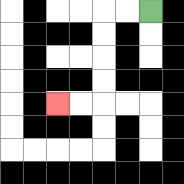{'start': '[6, 0]', 'end': '[2, 4]', 'path_directions': 'L,L,D,D,D,D,L,L', 'path_coordinates': '[[6, 0], [5, 0], [4, 0], [4, 1], [4, 2], [4, 3], [4, 4], [3, 4], [2, 4]]'}